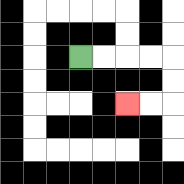{'start': '[3, 2]', 'end': '[5, 4]', 'path_directions': 'R,R,R,R,D,D,L,L', 'path_coordinates': '[[3, 2], [4, 2], [5, 2], [6, 2], [7, 2], [7, 3], [7, 4], [6, 4], [5, 4]]'}